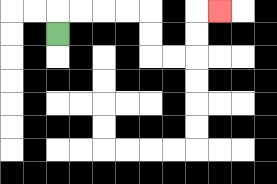{'start': '[2, 1]', 'end': '[9, 0]', 'path_directions': 'U,R,R,R,R,D,D,R,R,U,U,R', 'path_coordinates': '[[2, 1], [2, 0], [3, 0], [4, 0], [5, 0], [6, 0], [6, 1], [6, 2], [7, 2], [8, 2], [8, 1], [8, 0], [9, 0]]'}